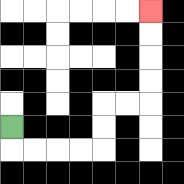{'start': '[0, 5]', 'end': '[6, 0]', 'path_directions': 'D,R,R,R,R,U,U,R,R,U,U,U,U', 'path_coordinates': '[[0, 5], [0, 6], [1, 6], [2, 6], [3, 6], [4, 6], [4, 5], [4, 4], [5, 4], [6, 4], [6, 3], [6, 2], [6, 1], [6, 0]]'}